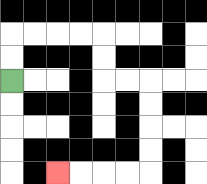{'start': '[0, 3]', 'end': '[2, 7]', 'path_directions': 'U,U,R,R,R,R,D,D,R,R,D,D,D,D,L,L,L,L', 'path_coordinates': '[[0, 3], [0, 2], [0, 1], [1, 1], [2, 1], [3, 1], [4, 1], [4, 2], [4, 3], [5, 3], [6, 3], [6, 4], [6, 5], [6, 6], [6, 7], [5, 7], [4, 7], [3, 7], [2, 7]]'}